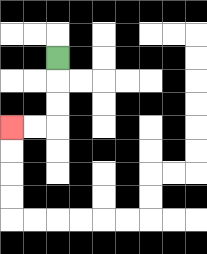{'start': '[2, 2]', 'end': '[0, 5]', 'path_directions': 'D,D,D,L,L', 'path_coordinates': '[[2, 2], [2, 3], [2, 4], [2, 5], [1, 5], [0, 5]]'}